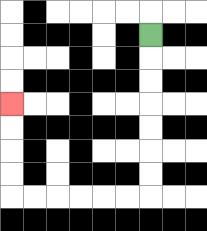{'start': '[6, 1]', 'end': '[0, 4]', 'path_directions': 'D,D,D,D,D,D,D,L,L,L,L,L,L,U,U,U,U', 'path_coordinates': '[[6, 1], [6, 2], [6, 3], [6, 4], [6, 5], [6, 6], [6, 7], [6, 8], [5, 8], [4, 8], [3, 8], [2, 8], [1, 8], [0, 8], [0, 7], [0, 6], [0, 5], [0, 4]]'}